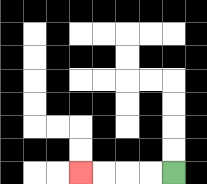{'start': '[7, 7]', 'end': '[3, 7]', 'path_directions': 'L,L,L,L', 'path_coordinates': '[[7, 7], [6, 7], [5, 7], [4, 7], [3, 7]]'}